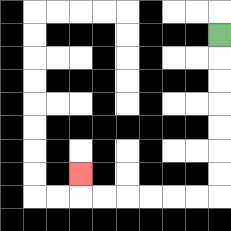{'start': '[9, 1]', 'end': '[3, 7]', 'path_directions': 'D,D,D,D,D,D,D,L,L,L,L,L,L,U', 'path_coordinates': '[[9, 1], [9, 2], [9, 3], [9, 4], [9, 5], [9, 6], [9, 7], [9, 8], [8, 8], [7, 8], [6, 8], [5, 8], [4, 8], [3, 8], [3, 7]]'}